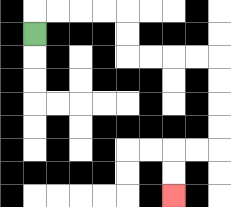{'start': '[1, 1]', 'end': '[7, 8]', 'path_directions': 'U,R,R,R,R,D,D,R,R,R,R,D,D,D,D,L,L,D,D', 'path_coordinates': '[[1, 1], [1, 0], [2, 0], [3, 0], [4, 0], [5, 0], [5, 1], [5, 2], [6, 2], [7, 2], [8, 2], [9, 2], [9, 3], [9, 4], [9, 5], [9, 6], [8, 6], [7, 6], [7, 7], [7, 8]]'}